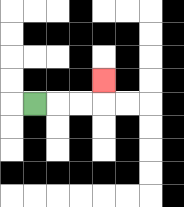{'start': '[1, 4]', 'end': '[4, 3]', 'path_directions': 'R,R,R,U', 'path_coordinates': '[[1, 4], [2, 4], [3, 4], [4, 4], [4, 3]]'}